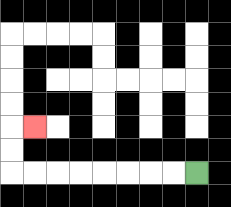{'start': '[8, 7]', 'end': '[1, 5]', 'path_directions': 'L,L,L,L,L,L,L,L,U,U,R', 'path_coordinates': '[[8, 7], [7, 7], [6, 7], [5, 7], [4, 7], [3, 7], [2, 7], [1, 7], [0, 7], [0, 6], [0, 5], [1, 5]]'}